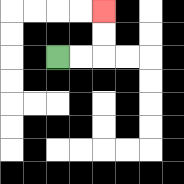{'start': '[2, 2]', 'end': '[4, 0]', 'path_directions': 'R,R,U,U', 'path_coordinates': '[[2, 2], [3, 2], [4, 2], [4, 1], [4, 0]]'}